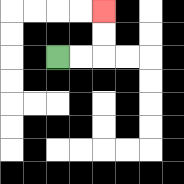{'start': '[2, 2]', 'end': '[4, 0]', 'path_directions': 'R,R,U,U', 'path_coordinates': '[[2, 2], [3, 2], [4, 2], [4, 1], [4, 0]]'}